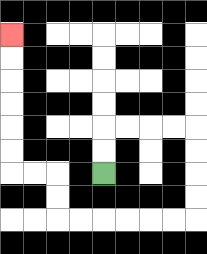{'start': '[4, 7]', 'end': '[0, 1]', 'path_directions': 'U,U,R,R,R,R,D,D,D,D,L,L,L,L,L,L,U,U,L,L,U,U,U,U,U,U', 'path_coordinates': '[[4, 7], [4, 6], [4, 5], [5, 5], [6, 5], [7, 5], [8, 5], [8, 6], [8, 7], [8, 8], [8, 9], [7, 9], [6, 9], [5, 9], [4, 9], [3, 9], [2, 9], [2, 8], [2, 7], [1, 7], [0, 7], [0, 6], [0, 5], [0, 4], [0, 3], [0, 2], [0, 1]]'}